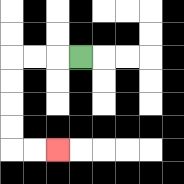{'start': '[3, 2]', 'end': '[2, 6]', 'path_directions': 'L,L,L,D,D,D,D,R,R', 'path_coordinates': '[[3, 2], [2, 2], [1, 2], [0, 2], [0, 3], [0, 4], [0, 5], [0, 6], [1, 6], [2, 6]]'}